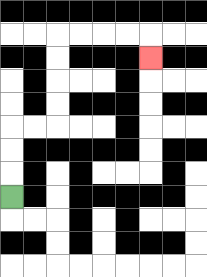{'start': '[0, 8]', 'end': '[6, 2]', 'path_directions': 'U,U,U,R,R,U,U,U,U,R,R,R,R,D', 'path_coordinates': '[[0, 8], [0, 7], [0, 6], [0, 5], [1, 5], [2, 5], [2, 4], [2, 3], [2, 2], [2, 1], [3, 1], [4, 1], [5, 1], [6, 1], [6, 2]]'}